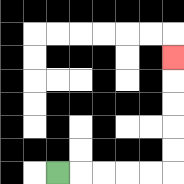{'start': '[2, 7]', 'end': '[7, 2]', 'path_directions': 'R,R,R,R,R,U,U,U,U,U', 'path_coordinates': '[[2, 7], [3, 7], [4, 7], [5, 7], [6, 7], [7, 7], [7, 6], [7, 5], [7, 4], [7, 3], [7, 2]]'}